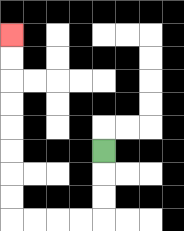{'start': '[4, 6]', 'end': '[0, 1]', 'path_directions': 'D,D,D,L,L,L,L,U,U,U,U,U,U,U,U', 'path_coordinates': '[[4, 6], [4, 7], [4, 8], [4, 9], [3, 9], [2, 9], [1, 9], [0, 9], [0, 8], [0, 7], [0, 6], [0, 5], [0, 4], [0, 3], [0, 2], [0, 1]]'}